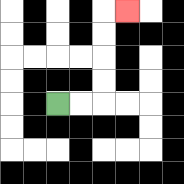{'start': '[2, 4]', 'end': '[5, 0]', 'path_directions': 'R,R,U,U,U,U,R', 'path_coordinates': '[[2, 4], [3, 4], [4, 4], [4, 3], [4, 2], [4, 1], [4, 0], [5, 0]]'}